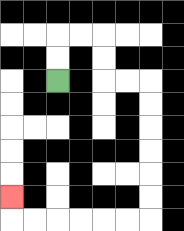{'start': '[2, 3]', 'end': '[0, 8]', 'path_directions': 'U,U,R,R,D,D,R,R,D,D,D,D,D,D,L,L,L,L,L,L,U', 'path_coordinates': '[[2, 3], [2, 2], [2, 1], [3, 1], [4, 1], [4, 2], [4, 3], [5, 3], [6, 3], [6, 4], [6, 5], [6, 6], [6, 7], [6, 8], [6, 9], [5, 9], [4, 9], [3, 9], [2, 9], [1, 9], [0, 9], [0, 8]]'}